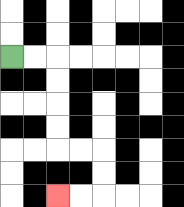{'start': '[0, 2]', 'end': '[2, 8]', 'path_directions': 'R,R,D,D,D,D,R,R,D,D,L,L', 'path_coordinates': '[[0, 2], [1, 2], [2, 2], [2, 3], [2, 4], [2, 5], [2, 6], [3, 6], [4, 6], [4, 7], [4, 8], [3, 8], [2, 8]]'}